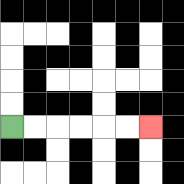{'start': '[0, 5]', 'end': '[6, 5]', 'path_directions': 'R,R,R,R,R,R', 'path_coordinates': '[[0, 5], [1, 5], [2, 5], [3, 5], [4, 5], [5, 5], [6, 5]]'}